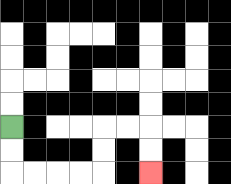{'start': '[0, 5]', 'end': '[6, 7]', 'path_directions': 'D,D,R,R,R,R,U,U,R,R,D,D', 'path_coordinates': '[[0, 5], [0, 6], [0, 7], [1, 7], [2, 7], [3, 7], [4, 7], [4, 6], [4, 5], [5, 5], [6, 5], [6, 6], [6, 7]]'}